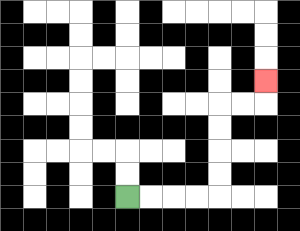{'start': '[5, 8]', 'end': '[11, 3]', 'path_directions': 'R,R,R,R,U,U,U,U,R,R,U', 'path_coordinates': '[[5, 8], [6, 8], [7, 8], [8, 8], [9, 8], [9, 7], [9, 6], [9, 5], [9, 4], [10, 4], [11, 4], [11, 3]]'}